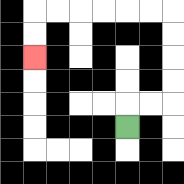{'start': '[5, 5]', 'end': '[1, 2]', 'path_directions': 'U,R,R,U,U,U,U,L,L,L,L,L,L,D,D', 'path_coordinates': '[[5, 5], [5, 4], [6, 4], [7, 4], [7, 3], [7, 2], [7, 1], [7, 0], [6, 0], [5, 0], [4, 0], [3, 0], [2, 0], [1, 0], [1, 1], [1, 2]]'}